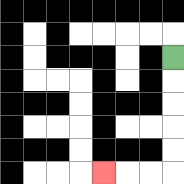{'start': '[7, 2]', 'end': '[4, 7]', 'path_directions': 'D,D,D,D,D,L,L,L', 'path_coordinates': '[[7, 2], [7, 3], [7, 4], [7, 5], [7, 6], [7, 7], [6, 7], [5, 7], [4, 7]]'}